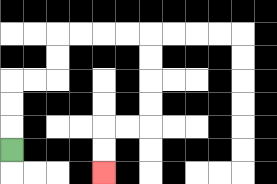{'start': '[0, 6]', 'end': '[4, 7]', 'path_directions': 'U,U,U,R,R,U,U,R,R,R,R,D,D,D,D,L,L,D,D', 'path_coordinates': '[[0, 6], [0, 5], [0, 4], [0, 3], [1, 3], [2, 3], [2, 2], [2, 1], [3, 1], [4, 1], [5, 1], [6, 1], [6, 2], [6, 3], [6, 4], [6, 5], [5, 5], [4, 5], [4, 6], [4, 7]]'}